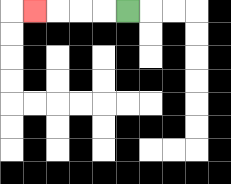{'start': '[5, 0]', 'end': '[1, 0]', 'path_directions': 'L,L,L,L', 'path_coordinates': '[[5, 0], [4, 0], [3, 0], [2, 0], [1, 0]]'}